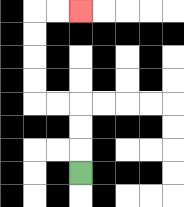{'start': '[3, 7]', 'end': '[3, 0]', 'path_directions': 'U,U,U,L,L,U,U,U,U,R,R', 'path_coordinates': '[[3, 7], [3, 6], [3, 5], [3, 4], [2, 4], [1, 4], [1, 3], [1, 2], [1, 1], [1, 0], [2, 0], [3, 0]]'}